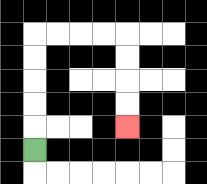{'start': '[1, 6]', 'end': '[5, 5]', 'path_directions': 'U,U,U,U,U,R,R,R,R,D,D,D,D', 'path_coordinates': '[[1, 6], [1, 5], [1, 4], [1, 3], [1, 2], [1, 1], [2, 1], [3, 1], [4, 1], [5, 1], [5, 2], [5, 3], [5, 4], [5, 5]]'}